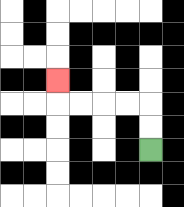{'start': '[6, 6]', 'end': '[2, 3]', 'path_directions': 'U,U,L,L,L,L,U', 'path_coordinates': '[[6, 6], [6, 5], [6, 4], [5, 4], [4, 4], [3, 4], [2, 4], [2, 3]]'}